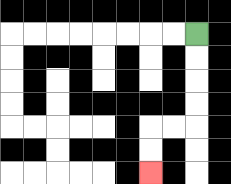{'start': '[8, 1]', 'end': '[6, 7]', 'path_directions': 'D,D,D,D,L,L,D,D', 'path_coordinates': '[[8, 1], [8, 2], [8, 3], [8, 4], [8, 5], [7, 5], [6, 5], [6, 6], [6, 7]]'}